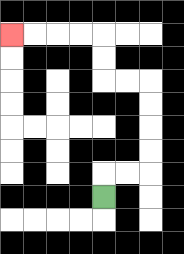{'start': '[4, 8]', 'end': '[0, 1]', 'path_directions': 'U,R,R,U,U,U,U,L,L,U,U,L,L,L,L', 'path_coordinates': '[[4, 8], [4, 7], [5, 7], [6, 7], [6, 6], [6, 5], [6, 4], [6, 3], [5, 3], [4, 3], [4, 2], [4, 1], [3, 1], [2, 1], [1, 1], [0, 1]]'}